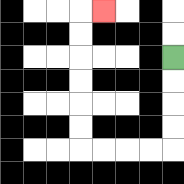{'start': '[7, 2]', 'end': '[4, 0]', 'path_directions': 'D,D,D,D,L,L,L,L,U,U,U,U,U,U,R', 'path_coordinates': '[[7, 2], [7, 3], [7, 4], [7, 5], [7, 6], [6, 6], [5, 6], [4, 6], [3, 6], [3, 5], [3, 4], [3, 3], [3, 2], [3, 1], [3, 0], [4, 0]]'}